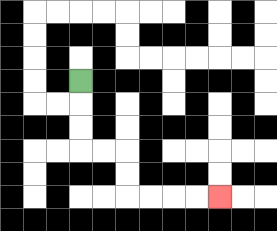{'start': '[3, 3]', 'end': '[9, 8]', 'path_directions': 'D,D,D,R,R,D,D,R,R,R,R', 'path_coordinates': '[[3, 3], [3, 4], [3, 5], [3, 6], [4, 6], [5, 6], [5, 7], [5, 8], [6, 8], [7, 8], [8, 8], [9, 8]]'}